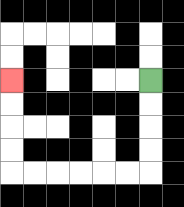{'start': '[6, 3]', 'end': '[0, 3]', 'path_directions': 'D,D,D,D,L,L,L,L,L,L,U,U,U,U', 'path_coordinates': '[[6, 3], [6, 4], [6, 5], [6, 6], [6, 7], [5, 7], [4, 7], [3, 7], [2, 7], [1, 7], [0, 7], [0, 6], [0, 5], [0, 4], [0, 3]]'}